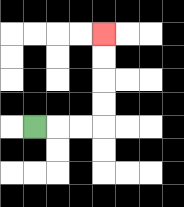{'start': '[1, 5]', 'end': '[4, 1]', 'path_directions': 'R,R,R,U,U,U,U', 'path_coordinates': '[[1, 5], [2, 5], [3, 5], [4, 5], [4, 4], [4, 3], [4, 2], [4, 1]]'}